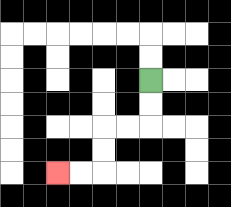{'start': '[6, 3]', 'end': '[2, 7]', 'path_directions': 'D,D,L,L,D,D,L,L', 'path_coordinates': '[[6, 3], [6, 4], [6, 5], [5, 5], [4, 5], [4, 6], [4, 7], [3, 7], [2, 7]]'}